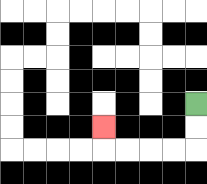{'start': '[8, 4]', 'end': '[4, 5]', 'path_directions': 'D,D,L,L,L,L,U', 'path_coordinates': '[[8, 4], [8, 5], [8, 6], [7, 6], [6, 6], [5, 6], [4, 6], [4, 5]]'}